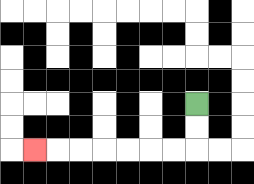{'start': '[8, 4]', 'end': '[1, 6]', 'path_directions': 'D,D,L,L,L,L,L,L,L', 'path_coordinates': '[[8, 4], [8, 5], [8, 6], [7, 6], [6, 6], [5, 6], [4, 6], [3, 6], [2, 6], [1, 6]]'}